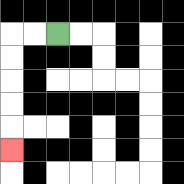{'start': '[2, 1]', 'end': '[0, 6]', 'path_directions': 'L,L,D,D,D,D,D', 'path_coordinates': '[[2, 1], [1, 1], [0, 1], [0, 2], [0, 3], [0, 4], [0, 5], [0, 6]]'}